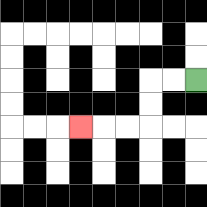{'start': '[8, 3]', 'end': '[3, 5]', 'path_directions': 'L,L,D,D,L,L,L', 'path_coordinates': '[[8, 3], [7, 3], [6, 3], [6, 4], [6, 5], [5, 5], [4, 5], [3, 5]]'}